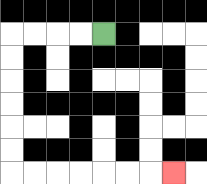{'start': '[4, 1]', 'end': '[7, 7]', 'path_directions': 'L,L,L,L,D,D,D,D,D,D,R,R,R,R,R,R,R', 'path_coordinates': '[[4, 1], [3, 1], [2, 1], [1, 1], [0, 1], [0, 2], [0, 3], [0, 4], [0, 5], [0, 6], [0, 7], [1, 7], [2, 7], [3, 7], [4, 7], [5, 7], [6, 7], [7, 7]]'}